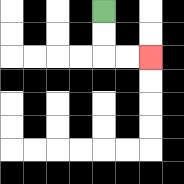{'start': '[4, 0]', 'end': '[6, 2]', 'path_directions': 'D,D,R,R', 'path_coordinates': '[[4, 0], [4, 1], [4, 2], [5, 2], [6, 2]]'}